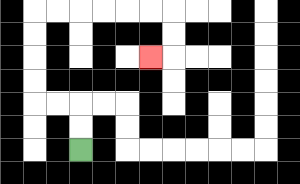{'start': '[3, 6]', 'end': '[6, 2]', 'path_directions': 'U,U,L,L,U,U,U,U,R,R,R,R,R,R,D,D,L', 'path_coordinates': '[[3, 6], [3, 5], [3, 4], [2, 4], [1, 4], [1, 3], [1, 2], [1, 1], [1, 0], [2, 0], [3, 0], [4, 0], [5, 0], [6, 0], [7, 0], [7, 1], [7, 2], [6, 2]]'}